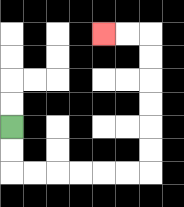{'start': '[0, 5]', 'end': '[4, 1]', 'path_directions': 'D,D,R,R,R,R,R,R,U,U,U,U,U,U,L,L', 'path_coordinates': '[[0, 5], [0, 6], [0, 7], [1, 7], [2, 7], [3, 7], [4, 7], [5, 7], [6, 7], [6, 6], [6, 5], [6, 4], [6, 3], [6, 2], [6, 1], [5, 1], [4, 1]]'}